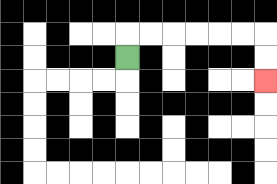{'start': '[5, 2]', 'end': '[11, 3]', 'path_directions': 'U,R,R,R,R,R,R,D,D', 'path_coordinates': '[[5, 2], [5, 1], [6, 1], [7, 1], [8, 1], [9, 1], [10, 1], [11, 1], [11, 2], [11, 3]]'}